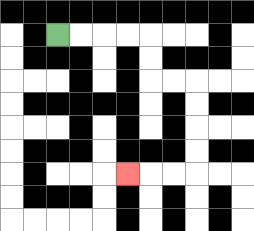{'start': '[2, 1]', 'end': '[5, 7]', 'path_directions': 'R,R,R,R,D,D,R,R,D,D,D,D,L,L,L', 'path_coordinates': '[[2, 1], [3, 1], [4, 1], [5, 1], [6, 1], [6, 2], [6, 3], [7, 3], [8, 3], [8, 4], [8, 5], [8, 6], [8, 7], [7, 7], [6, 7], [5, 7]]'}